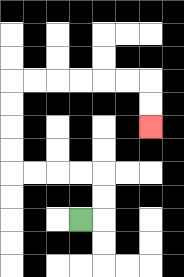{'start': '[3, 9]', 'end': '[6, 5]', 'path_directions': 'R,U,U,L,L,L,L,U,U,U,U,R,R,R,R,R,R,D,D', 'path_coordinates': '[[3, 9], [4, 9], [4, 8], [4, 7], [3, 7], [2, 7], [1, 7], [0, 7], [0, 6], [0, 5], [0, 4], [0, 3], [1, 3], [2, 3], [3, 3], [4, 3], [5, 3], [6, 3], [6, 4], [6, 5]]'}